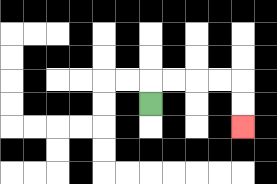{'start': '[6, 4]', 'end': '[10, 5]', 'path_directions': 'U,R,R,R,R,D,D', 'path_coordinates': '[[6, 4], [6, 3], [7, 3], [8, 3], [9, 3], [10, 3], [10, 4], [10, 5]]'}